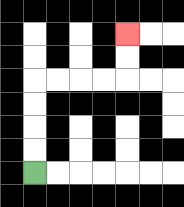{'start': '[1, 7]', 'end': '[5, 1]', 'path_directions': 'U,U,U,U,R,R,R,R,U,U', 'path_coordinates': '[[1, 7], [1, 6], [1, 5], [1, 4], [1, 3], [2, 3], [3, 3], [4, 3], [5, 3], [5, 2], [5, 1]]'}